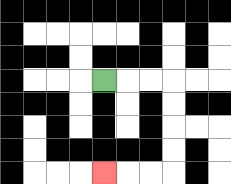{'start': '[4, 3]', 'end': '[4, 7]', 'path_directions': 'R,R,R,D,D,D,D,L,L,L', 'path_coordinates': '[[4, 3], [5, 3], [6, 3], [7, 3], [7, 4], [7, 5], [7, 6], [7, 7], [6, 7], [5, 7], [4, 7]]'}